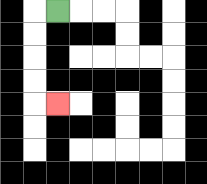{'start': '[2, 0]', 'end': '[2, 4]', 'path_directions': 'L,D,D,D,D,R', 'path_coordinates': '[[2, 0], [1, 0], [1, 1], [1, 2], [1, 3], [1, 4], [2, 4]]'}